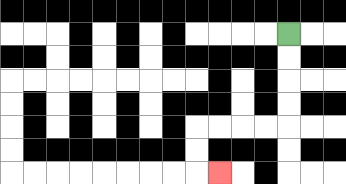{'start': '[12, 1]', 'end': '[9, 7]', 'path_directions': 'D,D,D,D,L,L,L,L,D,D,R', 'path_coordinates': '[[12, 1], [12, 2], [12, 3], [12, 4], [12, 5], [11, 5], [10, 5], [9, 5], [8, 5], [8, 6], [8, 7], [9, 7]]'}